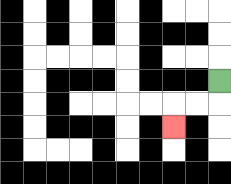{'start': '[9, 3]', 'end': '[7, 5]', 'path_directions': 'D,L,L,D', 'path_coordinates': '[[9, 3], [9, 4], [8, 4], [7, 4], [7, 5]]'}